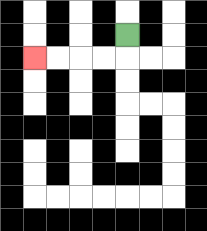{'start': '[5, 1]', 'end': '[1, 2]', 'path_directions': 'D,L,L,L,L', 'path_coordinates': '[[5, 1], [5, 2], [4, 2], [3, 2], [2, 2], [1, 2]]'}